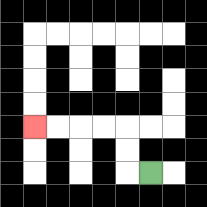{'start': '[6, 7]', 'end': '[1, 5]', 'path_directions': 'L,U,U,L,L,L,L', 'path_coordinates': '[[6, 7], [5, 7], [5, 6], [5, 5], [4, 5], [3, 5], [2, 5], [1, 5]]'}